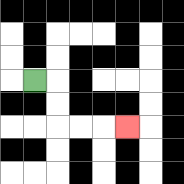{'start': '[1, 3]', 'end': '[5, 5]', 'path_directions': 'R,D,D,R,R,R', 'path_coordinates': '[[1, 3], [2, 3], [2, 4], [2, 5], [3, 5], [4, 5], [5, 5]]'}